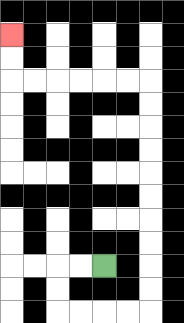{'start': '[4, 11]', 'end': '[0, 1]', 'path_directions': 'L,L,D,D,R,R,R,R,U,U,U,U,U,U,U,U,U,U,L,L,L,L,L,L,U,U', 'path_coordinates': '[[4, 11], [3, 11], [2, 11], [2, 12], [2, 13], [3, 13], [4, 13], [5, 13], [6, 13], [6, 12], [6, 11], [6, 10], [6, 9], [6, 8], [6, 7], [6, 6], [6, 5], [6, 4], [6, 3], [5, 3], [4, 3], [3, 3], [2, 3], [1, 3], [0, 3], [0, 2], [0, 1]]'}